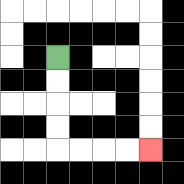{'start': '[2, 2]', 'end': '[6, 6]', 'path_directions': 'D,D,D,D,R,R,R,R', 'path_coordinates': '[[2, 2], [2, 3], [2, 4], [2, 5], [2, 6], [3, 6], [4, 6], [5, 6], [6, 6]]'}